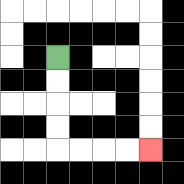{'start': '[2, 2]', 'end': '[6, 6]', 'path_directions': 'D,D,D,D,R,R,R,R', 'path_coordinates': '[[2, 2], [2, 3], [2, 4], [2, 5], [2, 6], [3, 6], [4, 6], [5, 6], [6, 6]]'}